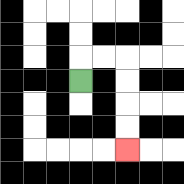{'start': '[3, 3]', 'end': '[5, 6]', 'path_directions': 'U,R,R,D,D,D,D', 'path_coordinates': '[[3, 3], [3, 2], [4, 2], [5, 2], [5, 3], [5, 4], [5, 5], [5, 6]]'}